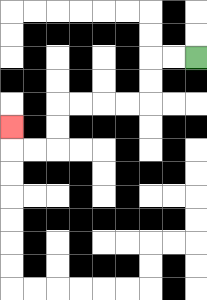{'start': '[8, 2]', 'end': '[0, 5]', 'path_directions': 'L,L,D,D,L,L,L,L,D,D,L,L,U', 'path_coordinates': '[[8, 2], [7, 2], [6, 2], [6, 3], [6, 4], [5, 4], [4, 4], [3, 4], [2, 4], [2, 5], [2, 6], [1, 6], [0, 6], [0, 5]]'}